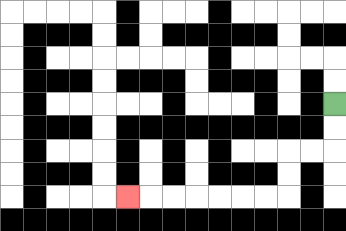{'start': '[14, 4]', 'end': '[5, 8]', 'path_directions': 'D,D,L,L,D,D,L,L,L,L,L,L,L', 'path_coordinates': '[[14, 4], [14, 5], [14, 6], [13, 6], [12, 6], [12, 7], [12, 8], [11, 8], [10, 8], [9, 8], [8, 8], [7, 8], [6, 8], [5, 8]]'}